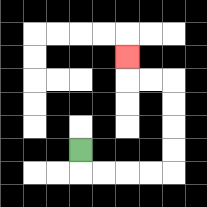{'start': '[3, 6]', 'end': '[5, 2]', 'path_directions': 'D,R,R,R,R,U,U,U,U,L,L,U', 'path_coordinates': '[[3, 6], [3, 7], [4, 7], [5, 7], [6, 7], [7, 7], [7, 6], [7, 5], [7, 4], [7, 3], [6, 3], [5, 3], [5, 2]]'}